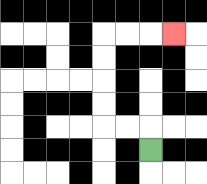{'start': '[6, 6]', 'end': '[7, 1]', 'path_directions': 'U,L,L,U,U,U,U,R,R,R', 'path_coordinates': '[[6, 6], [6, 5], [5, 5], [4, 5], [4, 4], [4, 3], [4, 2], [4, 1], [5, 1], [6, 1], [7, 1]]'}